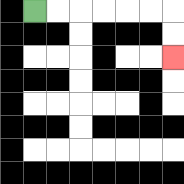{'start': '[1, 0]', 'end': '[7, 2]', 'path_directions': 'R,R,R,R,R,R,D,D', 'path_coordinates': '[[1, 0], [2, 0], [3, 0], [4, 0], [5, 0], [6, 0], [7, 0], [7, 1], [7, 2]]'}